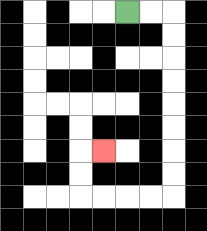{'start': '[5, 0]', 'end': '[4, 6]', 'path_directions': 'R,R,D,D,D,D,D,D,D,D,L,L,L,L,U,U,R', 'path_coordinates': '[[5, 0], [6, 0], [7, 0], [7, 1], [7, 2], [7, 3], [7, 4], [7, 5], [7, 6], [7, 7], [7, 8], [6, 8], [5, 8], [4, 8], [3, 8], [3, 7], [3, 6], [4, 6]]'}